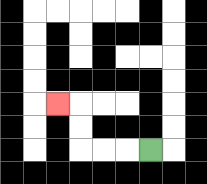{'start': '[6, 6]', 'end': '[2, 4]', 'path_directions': 'L,L,L,U,U,L', 'path_coordinates': '[[6, 6], [5, 6], [4, 6], [3, 6], [3, 5], [3, 4], [2, 4]]'}